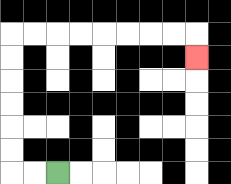{'start': '[2, 7]', 'end': '[8, 2]', 'path_directions': 'L,L,U,U,U,U,U,U,R,R,R,R,R,R,R,R,D', 'path_coordinates': '[[2, 7], [1, 7], [0, 7], [0, 6], [0, 5], [0, 4], [0, 3], [0, 2], [0, 1], [1, 1], [2, 1], [3, 1], [4, 1], [5, 1], [6, 1], [7, 1], [8, 1], [8, 2]]'}